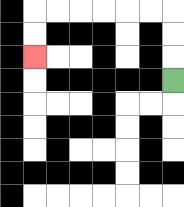{'start': '[7, 3]', 'end': '[1, 2]', 'path_directions': 'U,U,U,L,L,L,L,L,L,D,D', 'path_coordinates': '[[7, 3], [7, 2], [7, 1], [7, 0], [6, 0], [5, 0], [4, 0], [3, 0], [2, 0], [1, 0], [1, 1], [1, 2]]'}